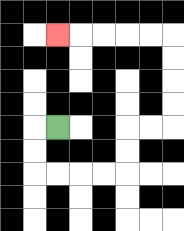{'start': '[2, 5]', 'end': '[2, 1]', 'path_directions': 'L,D,D,R,R,R,R,U,U,R,R,U,U,U,U,L,L,L,L,L', 'path_coordinates': '[[2, 5], [1, 5], [1, 6], [1, 7], [2, 7], [3, 7], [4, 7], [5, 7], [5, 6], [5, 5], [6, 5], [7, 5], [7, 4], [7, 3], [7, 2], [7, 1], [6, 1], [5, 1], [4, 1], [3, 1], [2, 1]]'}